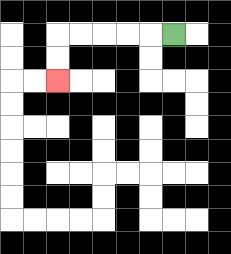{'start': '[7, 1]', 'end': '[2, 3]', 'path_directions': 'L,L,L,L,L,D,D', 'path_coordinates': '[[7, 1], [6, 1], [5, 1], [4, 1], [3, 1], [2, 1], [2, 2], [2, 3]]'}